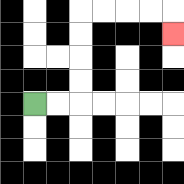{'start': '[1, 4]', 'end': '[7, 1]', 'path_directions': 'R,R,U,U,U,U,R,R,R,R,D', 'path_coordinates': '[[1, 4], [2, 4], [3, 4], [3, 3], [3, 2], [3, 1], [3, 0], [4, 0], [5, 0], [6, 0], [7, 0], [7, 1]]'}